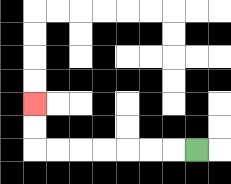{'start': '[8, 6]', 'end': '[1, 4]', 'path_directions': 'L,L,L,L,L,L,L,U,U', 'path_coordinates': '[[8, 6], [7, 6], [6, 6], [5, 6], [4, 6], [3, 6], [2, 6], [1, 6], [1, 5], [1, 4]]'}